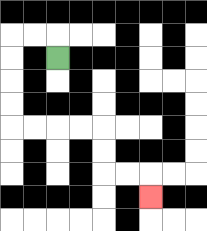{'start': '[2, 2]', 'end': '[6, 8]', 'path_directions': 'U,L,L,D,D,D,D,R,R,R,R,D,D,R,R,D', 'path_coordinates': '[[2, 2], [2, 1], [1, 1], [0, 1], [0, 2], [0, 3], [0, 4], [0, 5], [1, 5], [2, 5], [3, 5], [4, 5], [4, 6], [4, 7], [5, 7], [6, 7], [6, 8]]'}